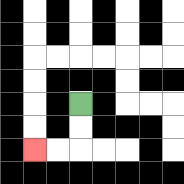{'start': '[3, 4]', 'end': '[1, 6]', 'path_directions': 'D,D,L,L', 'path_coordinates': '[[3, 4], [3, 5], [3, 6], [2, 6], [1, 6]]'}